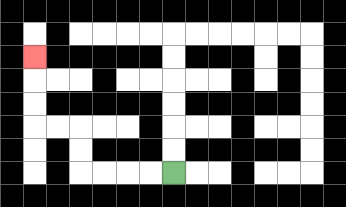{'start': '[7, 7]', 'end': '[1, 2]', 'path_directions': 'L,L,L,L,U,U,L,L,U,U,U', 'path_coordinates': '[[7, 7], [6, 7], [5, 7], [4, 7], [3, 7], [3, 6], [3, 5], [2, 5], [1, 5], [1, 4], [1, 3], [1, 2]]'}